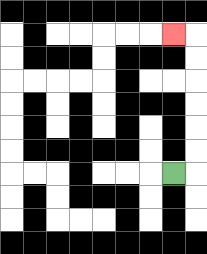{'start': '[7, 7]', 'end': '[7, 1]', 'path_directions': 'R,U,U,U,U,U,U,L', 'path_coordinates': '[[7, 7], [8, 7], [8, 6], [8, 5], [8, 4], [8, 3], [8, 2], [8, 1], [7, 1]]'}